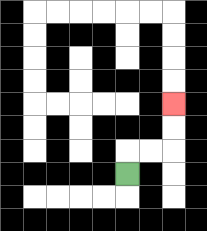{'start': '[5, 7]', 'end': '[7, 4]', 'path_directions': 'U,R,R,U,U', 'path_coordinates': '[[5, 7], [5, 6], [6, 6], [7, 6], [7, 5], [7, 4]]'}